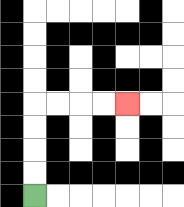{'start': '[1, 8]', 'end': '[5, 4]', 'path_directions': 'U,U,U,U,R,R,R,R', 'path_coordinates': '[[1, 8], [1, 7], [1, 6], [1, 5], [1, 4], [2, 4], [3, 4], [4, 4], [5, 4]]'}